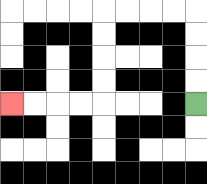{'start': '[8, 4]', 'end': '[0, 4]', 'path_directions': 'U,U,U,U,L,L,L,L,D,D,D,D,L,L,L,L', 'path_coordinates': '[[8, 4], [8, 3], [8, 2], [8, 1], [8, 0], [7, 0], [6, 0], [5, 0], [4, 0], [4, 1], [4, 2], [4, 3], [4, 4], [3, 4], [2, 4], [1, 4], [0, 4]]'}